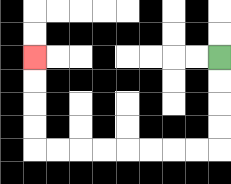{'start': '[9, 2]', 'end': '[1, 2]', 'path_directions': 'D,D,D,D,L,L,L,L,L,L,L,L,U,U,U,U', 'path_coordinates': '[[9, 2], [9, 3], [9, 4], [9, 5], [9, 6], [8, 6], [7, 6], [6, 6], [5, 6], [4, 6], [3, 6], [2, 6], [1, 6], [1, 5], [1, 4], [1, 3], [1, 2]]'}